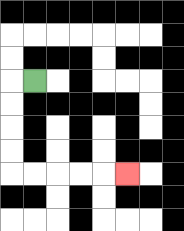{'start': '[1, 3]', 'end': '[5, 7]', 'path_directions': 'L,D,D,D,D,R,R,R,R,R', 'path_coordinates': '[[1, 3], [0, 3], [0, 4], [0, 5], [0, 6], [0, 7], [1, 7], [2, 7], [3, 7], [4, 7], [5, 7]]'}